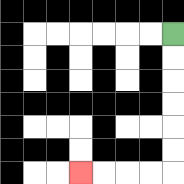{'start': '[7, 1]', 'end': '[3, 7]', 'path_directions': 'D,D,D,D,D,D,L,L,L,L', 'path_coordinates': '[[7, 1], [7, 2], [7, 3], [7, 4], [7, 5], [7, 6], [7, 7], [6, 7], [5, 7], [4, 7], [3, 7]]'}